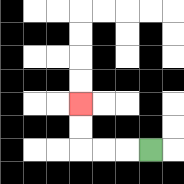{'start': '[6, 6]', 'end': '[3, 4]', 'path_directions': 'L,L,L,U,U', 'path_coordinates': '[[6, 6], [5, 6], [4, 6], [3, 6], [3, 5], [3, 4]]'}